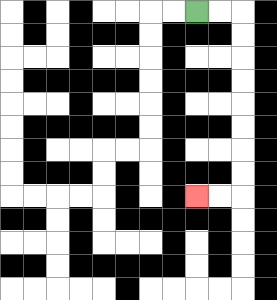{'start': '[8, 0]', 'end': '[8, 8]', 'path_directions': 'R,R,D,D,D,D,D,D,D,D,L,L', 'path_coordinates': '[[8, 0], [9, 0], [10, 0], [10, 1], [10, 2], [10, 3], [10, 4], [10, 5], [10, 6], [10, 7], [10, 8], [9, 8], [8, 8]]'}